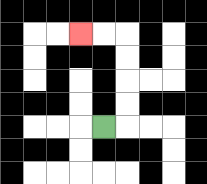{'start': '[4, 5]', 'end': '[3, 1]', 'path_directions': 'R,U,U,U,U,L,L', 'path_coordinates': '[[4, 5], [5, 5], [5, 4], [5, 3], [5, 2], [5, 1], [4, 1], [3, 1]]'}